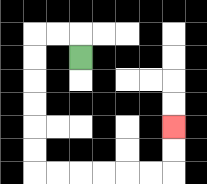{'start': '[3, 2]', 'end': '[7, 5]', 'path_directions': 'U,L,L,D,D,D,D,D,D,R,R,R,R,R,R,U,U', 'path_coordinates': '[[3, 2], [3, 1], [2, 1], [1, 1], [1, 2], [1, 3], [1, 4], [1, 5], [1, 6], [1, 7], [2, 7], [3, 7], [4, 7], [5, 7], [6, 7], [7, 7], [7, 6], [7, 5]]'}